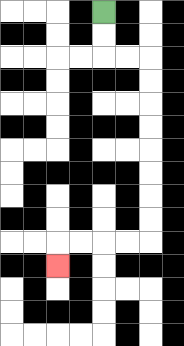{'start': '[4, 0]', 'end': '[2, 11]', 'path_directions': 'D,D,R,R,D,D,D,D,D,D,D,D,L,L,L,L,D', 'path_coordinates': '[[4, 0], [4, 1], [4, 2], [5, 2], [6, 2], [6, 3], [6, 4], [6, 5], [6, 6], [6, 7], [6, 8], [6, 9], [6, 10], [5, 10], [4, 10], [3, 10], [2, 10], [2, 11]]'}